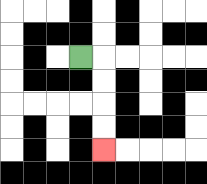{'start': '[3, 2]', 'end': '[4, 6]', 'path_directions': 'R,D,D,D,D', 'path_coordinates': '[[3, 2], [4, 2], [4, 3], [4, 4], [4, 5], [4, 6]]'}